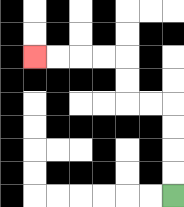{'start': '[7, 8]', 'end': '[1, 2]', 'path_directions': 'U,U,U,U,L,L,U,U,L,L,L,L', 'path_coordinates': '[[7, 8], [7, 7], [7, 6], [7, 5], [7, 4], [6, 4], [5, 4], [5, 3], [5, 2], [4, 2], [3, 2], [2, 2], [1, 2]]'}